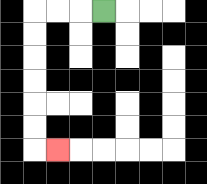{'start': '[4, 0]', 'end': '[2, 6]', 'path_directions': 'L,L,L,D,D,D,D,D,D,R', 'path_coordinates': '[[4, 0], [3, 0], [2, 0], [1, 0], [1, 1], [1, 2], [1, 3], [1, 4], [1, 5], [1, 6], [2, 6]]'}